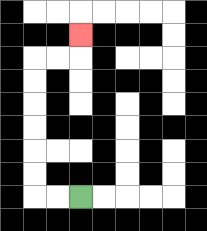{'start': '[3, 8]', 'end': '[3, 1]', 'path_directions': 'L,L,U,U,U,U,U,U,R,R,U', 'path_coordinates': '[[3, 8], [2, 8], [1, 8], [1, 7], [1, 6], [1, 5], [1, 4], [1, 3], [1, 2], [2, 2], [3, 2], [3, 1]]'}